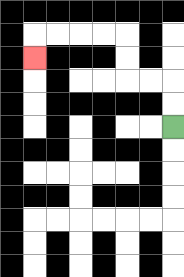{'start': '[7, 5]', 'end': '[1, 2]', 'path_directions': 'U,U,L,L,U,U,L,L,L,L,D', 'path_coordinates': '[[7, 5], [7, 4], [7, 3], [6, 3], [5, 3], [5, 2], [5, 1], [4, 1], [3, 1], [2, 1], [1, 1], [1, 2]]'}